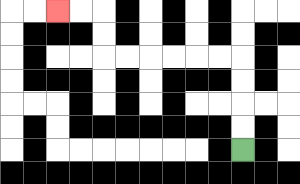{'start': '[10, 6]', 'end': '[2, 0]', 'path_directions': 'U,U,U,U,L,L,L,L,L,L,U,U,L,L', 'path_coordinates': '[[10, 6], [10, 5], [10, 4], [10, 3], [10, 2], [9, 2], [8, 2], [7, 2], [6, 2], [5, 2], [4, 2], [4, 1], [4, 0], [3, 0], [2, 0]]'}